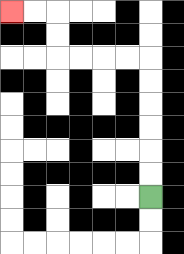{'start': '[6, 8]', 'end': '[0, 0]', 'path_directions': 'U,U,U,U,U,U,L,L,L,L,U,U,L,L', 'path_coordinates': '[[6, 8], [6, 7], [6, 6], [6, 5], [6, 4], [6, 3], [6, 2], [5, 2], [4, 2], [3, 2], [2, 2], [2, 1], [2, 0], [1, 0], [0, 0]]'}